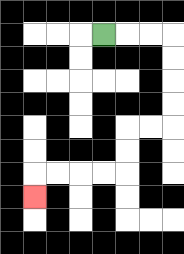{'start': '[4, 1]', 'end': '[1, 8]', 'path_directions': 'R,R,R,D,D,D,D,L,L,D,D,L,L,L,L,D', 'path_coordinates': '[[4, 1], [5, 1], [6, 1], [7, 1], [7, 2], [7, 3], [7, 4], [7, 5], [6, 5], [5, 5], [5, 6], [5, 7], [4, 7], [3, 7], [2, 7], [1, 7], [1, 8]]'}